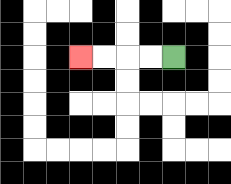{'start': '[7, 2]', 'end': '[3, 2]', 'path_directions': 'L,L,L,L', 'path_coordinates': '[[7, 2], [6, 2], [5, 2], [4, 2], [3, 2]]'}